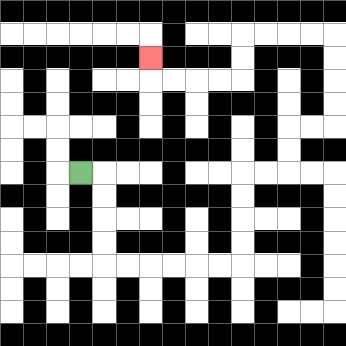{'start': '[3, 7]', 'end': '[6, 2]', 'path_directions': 'R,D,D,D,D,R,R,R,R,R,R,U,U,U,U,R,R,U,U,R,R,U,U,U,U,L,L,L,L,D,D,L,L,L,L,U', 'path_coordinates': '[[3, 7], [4, 7], [4, 8], [4, 9], [4, 10], [4, 11], [5, 11], [6, 11], [7, 11], [8, 11], [9, 11], [10, 11], [10, 10], [10, 9], [10, 8], [10, 7], [11, 7], [12, 7], [12, 6], [12, 5], [13, 5], [14, 5], [14, 4], [14, 3], [14, 2], [14, 1], [13, 1], [12, 1], [11, 1], [10, 1], [10, 2], [10, 3], [9, 3], [8, 3], [7, 3], [6, 3], [6, 2]]'}